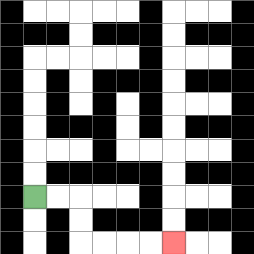{'start': '[1, 8]', 'end': '[7, 10]', 'path_directions': 'R,R,D,D,R,R,R,R', 'path_coordinates': '[[1, 8], [2, 8], [3, 8], [3, 9], [3, 10], [4, 10], [5, 10], [6, 10], [7, 10]]'}